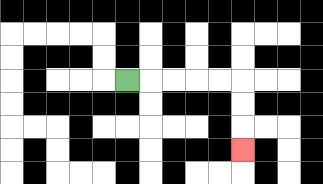{'start': '[5, 3]', 'end': '[10, 6]', 'path_directions': 'R,R,R,R,R,D,D,D', 'path_coordinates': '[[5, 3], [6, 3], [7, 3], [8, 3], [9, 3], [10, 3], [10, 4], [10, 5], [10, 6]]'}